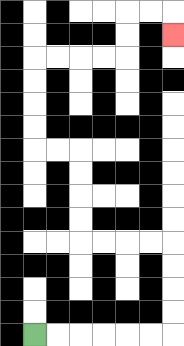{'start': '[1, 14]', 'end': '[7, 1]', 'path_directions': 'R,R,R,R,R,R,U,U,U,U,L,L,L,L,U,U,U,U,L,L,U,U,U,U,R,R,R,R,U,U,R,R,D', 'path_coordinates': '[[1, 14], [2, 14], [3, 14], [4, 14], [5, 14], [6, 14], [7, 14], [7, 13], [7, 12], [7, 11], [7, 10], [6, 10], [5, 10], [4, 10], [3, 10], [3, 9], [3, 8], [3, 7], [3, 6], [2, 6], [1, 6], [1, 5], [1, 4], [1, 3], [1, 2], [2, 2], [3, 2], [4, 2], [5, 2], [5, 1], [5, 0], [6, 0], [7, 0], [7, 1]]'}